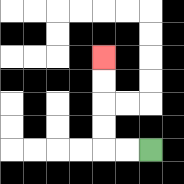{'start': '[6, 6]', 'end': '[4, 2]', 'path_directions': 'L,L,U,U,U,U', 'path_coordinates': '[[6, 6], [5, 6], [4, 6], [4, 5], [4, 4], [4, 3], [4, 2]]'}